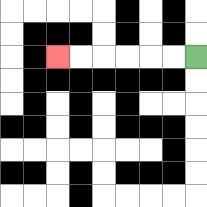{'start': '[8, 2]', 'end': '[2, 2]', 'path_directions': 'L,L,L,L,L,L', 'path_coordinates': '[[8, 2], [7, 2], [6, 2], [5, 2], [4, 2], [3, 2], [2, 2]]'}